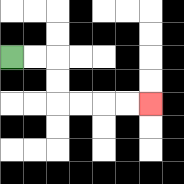{'start': '[0, 2]', 'end': '[6, 4]', 'path_directions': 'R,R,D,D,R,R,R,R', 'path_coordinates': '[[0, 2], [1, 2], [2, 2], [2, 3], [2, 4], [3, 4], [4, 4], [5, 4], [6, 4]]'}